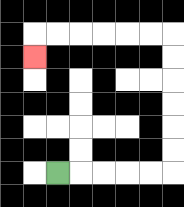{'start': '[2, 7]', 'end': '[1, 2]', 'path_directions': 'R,R,R,R,R,U,U,U,U,U,U,L,L,L,L,L,L,D', 'path_coordinates': '[[2, 7], [3, 7], [4, 7], [5, 7], [6, 7], [7, 7], [7, 6], [7, 5], [7, 4], [7, 3], [7, 2], [7, 1], [6, 1], [5, 1], [4, 1], [3, 1], [2, 1], [1, 1], [1, 2]]'}